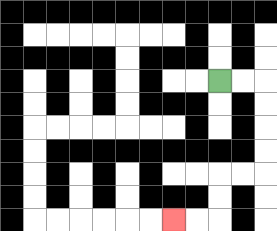{'start': '[9, 3]', 'end': '[7, 9]', 'path_directions': 'R,R,D,D,D,D,L,L,D,D,L,L', 'path_coordinates': '[[9, 3], [10, 3], [11, 3], [11, 4], [11, 5], [11, 6], [11, 7], [10, 7], [9, 7], [9, 8], [9, 9], [8, 9], [7, 9]]'}